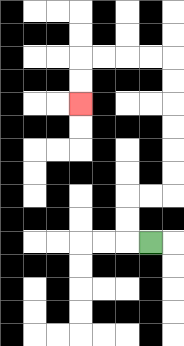{'start': '[6, 10]', 'end': '[3, 4]', 'path_directions': 'L,U,U,R,R,U,U,U,U,U,U,L,L,L,L,D,D', 'path_coordinates': '[[6, 10], [5, 10], [5, 9], [5, 8], [6, 8], [7, 8], [7, 7], [7, 6], [7, 5], [7, 4], [7, 3], [7, 2], [6, 2], [5, 2], [4, 2], [3, 2], [3, 3], [3, 4]]'}